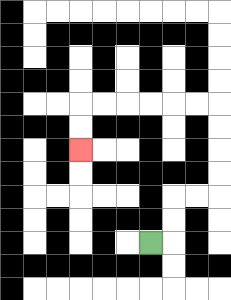{'start': '[6, 10]', 'end': '[3, 6]', 'path_directions': 'R,U,U,R,R,U,U,U,U,L,L,L,L,L,L,D,D', 'path_coordinates': '[[6, 10], [7, 10], [7, 9], [7, 8], [8, 8], [9, 8], [9, 7], [9, 6], [9, 5], [9, 4], [8, 4], [7, 4], [6, 4], [5, 4], [4, 4], [3, 4], [3, 5], [3, 6]]'}